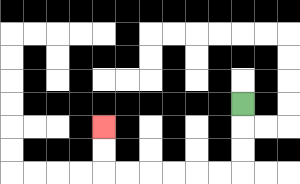{'start': '[10, 4]', 'end': '[4, 5]', 'path_directions': 'D,D,D,L,L,L,L,L,L,U,U', 'path_coordinates': '[[10, 4], [10, 5], [10, 6], [10, 7], [9, 7], [8, 7], [7, 7], [6, 7], [5, 7], [4, 7], [4, 6], [4, 5]]'}